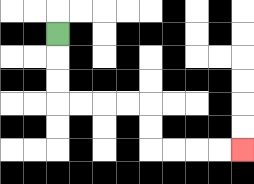{'start': '[2, 1]', 'end': '[10, 6]', 'path_directions': 'D,D,D,R,R,R,R,D,D,R,R,R,R', 'path_coordinates': '[[2, 1], [2, 2], [2, 3], [2, 4], [3, 4], [4, 4], [5, 4], [6, 4], [6, 5], [6, 6], [7, 6], [8, 6], [9, 6], [10, 6]]'}